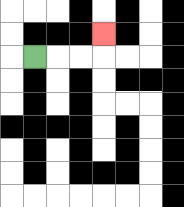{'start': '[1, 2]', 'end': '[4, 1]', 'path_directions': 'R,R,R,U', 'path_coordinates': '[[1, 2], [2, 2], [3, 2], [4, 2], [4, 1]]'}